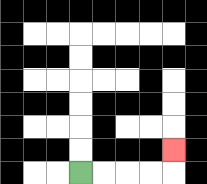{'start': '[3, 7]', 'end': '[7, 6]', 'path_directions': 'R,R,R,R,U', 'path_coordinates': '[[3, 7], [4, 7], [5, 7], [6, 7], [7, 7], [7, 6]]'}